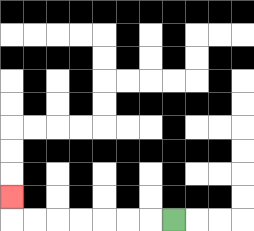{'start': '[7, 9]', 'end': '[0, 8]', 'path_directions': 'L,L,L,L,L,L,L,U', 'path_coordinates': '[[7, 9], [6, 9], [5, 9], [4, 9], [3, 9], [2, 9], [1, 9], [0, 9], [0, 8]]'}